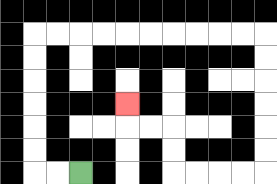{'start': '[3, 7]', 'end': '[5, 4]', 'path_directions': 'L,L,U,U,U,U,U,U,R,R,R,R,R,R,R,R,R,R,D,D,D,D,D,D,L,L,L,L,U,U,L,L,U', 'path_coordinates': '[[3, 7], [2, 7], [1, 7], [1, 6], [1, 5], [1, 4], [1, 3], [1, 2], [1, 1], [2, 1], [3, 1], [4, 1], [5, 1], [6, 1], [7, 1], [8, 1], [9, 1], [10, 1], [11, 1], [11, 2], [11, 3], [11, 4], [11, 5], [11, 6], [11, 7], [10, 7], [9, 7], [8, 7], [7, 7], [7, 6], [7, 5], [6, 5], [5, 5], [5, 4]]'}